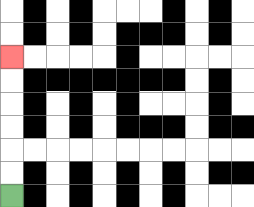{'start': '[0, 8]', 'end': '[0, 2]', 'path_directions': 'U,U,U,U,U,U', 'path_coordinates': '[[0, 8], [0, 7], [0, 6], [0, 5], [0, 4], [0, 3], [0, 2]]'}